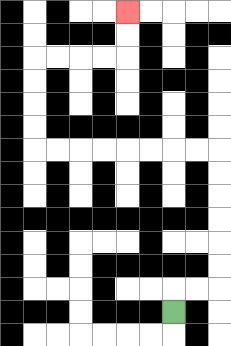{'start': '[7, 13]', 'end': '[5, 0]', 'path_directions': 'U,R,R,U,U,U,U,U,U,L,L,L,L,L,L,L,L,U,U,U,U,R,R,R,R,U,U', 'path_coordinates': '[[7, 13], [7, 12], [8, 12], [9, 12], [9, 11], [9, 10], [9, 9], [9, 8], [9, 7], [9, 6], [8, 6], [7, 6], [6, 6], [5, 6], [4, 6], [3, 6], [2, 6], [1, 6], [1, 5], [1, 4], [1, 3], [1, 2], [2, 2], [3, 2], [4, 2], [5, 2], [5, 1], [5, 0]]'}